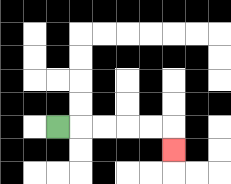{'start': '[2, 5]', 'end': '[7, 6]', 'path_directions': 'R,R,R,R,R,D', 'path_coordinates': '[[2, 5], [3, 5], [4, 5], [5, 5], [6, 5], [7, 5], [7, 6]]'}